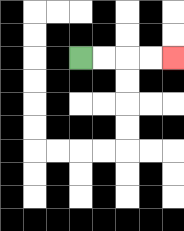{'start': '[3, 2]', 'end': '[7, 2]', 'path_directions': 'R,R,R,R', 'path_coordinates': '[[3, 2], [4, 2], [5, 2], [6, 2], [7, 2]]'}